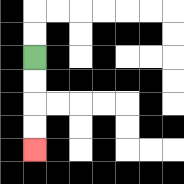{'start': '[1, 2]', 'end': '[1, 6]', 'path_directions': 'D,D,D,D', 'path_coordinates': '[[1, 2], [1, 3], [1, 4], [1, 5], [1, 6]]'}